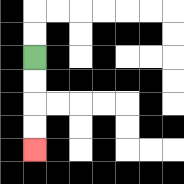{'start': '[1, 2]', 'end': '[1, 6]', 'path_directions': 'D,D,D,D', 'path_coordinates': '[[1, 2], [1, 3], [1, 4], [1, 5], [1, 6]]'}